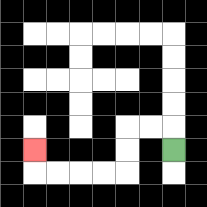{'start': '[7, 6]', 'end': '[1, 6]', 'path_directions': 'U,L,L,D,D,L,L,L,L,U', 'path_coordinates': '[[7, 6], [7, 5], [6, 5], [5, 5], [5, 6], [5, 7], [4, 7], [3, 7], [2, 7], [1, 7], [1, 6]]'}